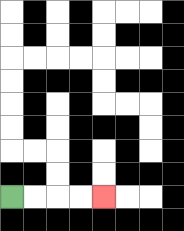{'start': '[0, 8]', 'end': '[4, 8]', 'path_directions': 'R,R,R,R', 'path_coordinates': '[[0, 8], [1, 8], [2, 8], [3, 8], [4, 8]]'}